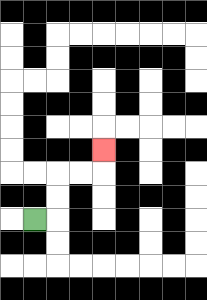{'start': '[1, 9]', 'end': '[4, 6]', 'path_directions': 'R,U,U,R,R,U', 'path_coordinates': '[[1, 9], [2, 9], [2, 8], [2, 7], [3, 7], [4, 7], [4, 6]]'}